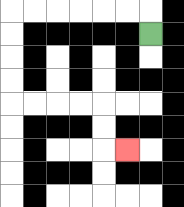{'start': '[6, 1]', 'end': '[5, 6]', 'path_directions': 'U,L,L,L,L,L,L,D,D,D,D,R,R,R,R,D,D,R', 'path_coordinates': '[[6, 1], [6, 0], [5, 0], [4, 0], [3, 0], [2, 0], [1, 0], [0, 0], [0, 1], [0, 2], [0, 3], [0, 4], [1, 4], [2, 4], [3, 4], [4, 4], [4, 5], [4, 6], [5, 6]]'}